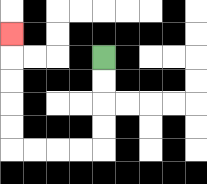{'start': '[4, 2]', 'end': '[0, 1]', 'path_directions': 'D,D,D,D,L,L,L,L,U,U,U,U,U', 'path_coordinates': '[[4, 2], [4, 3], [4, 4], [4, 5], [4, 6], [3, 6], [2, 6], [1, 6], [0, 6], [0, 5], [0, 4], [0, 3], [0, 2], [0, 1]]'}